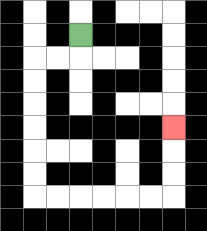{'start': '[3, 1]', 'end': '[7, 5]', 'path_directions': 'D,L,L,D,D,D,D,D,D,R,R,R,R,R,R,U,U,U', 'path_coordinates': '[[3, 1], [3, 2], [2, 2], [1, 2], [1, 3], [1, 4], [1, 5], [1, 6], [1, 7], [1, 8], [2, 8], [3, 8], [4, 8], [5, 8], [6, 8], [7, 8], [7, 7], [7, 6], [7, 5]]'}